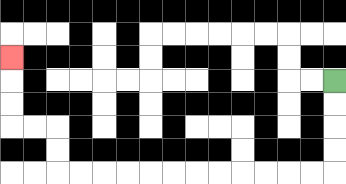{'start': '[14, 3]', 'end': '[0, 2]', 'path_directions': 'D,D,D,D,L,L,L,L,L,L,L,L,L,L,L,L,U,U,L,L,U,U,U', 'path_coordinates': '[[14, 3], [14, 4], [14, 5], [14, 6], [14, 7], [13, 7], [12, 7], [11, 7], [10, 7], [9, 7], [8, 7], [7, 7], [6, 7], [5, 7], [4, 7], [3, 7], [2, 7], [2, 6], [2, 5], [1, 5], [0, 5], [0, 4], [0, 3], [0, 2]]'}